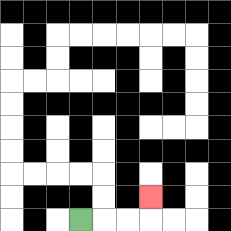{'start': '[3, 9]', 'end': '[6, 8]', 'path_directions': 'R,R,R,U', 'path_coordinates': '[[3, 9], [4, 9], [5, 9], [6, 9], [6, 8]]'}